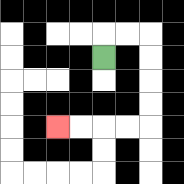{'start': '[4, 2]', 'end': '[2, 5]', 'path_directions': 'U,R,R,D,D,D,D,L,L,L,L', 'path_coordinates': '[[4, 2], [4, 1], [5, 1], [6, 1], [6, 2], [6, 3], [6, 4], [6, 5], [5, 5], [4, 5], [3, 5], [2, 5]]'}